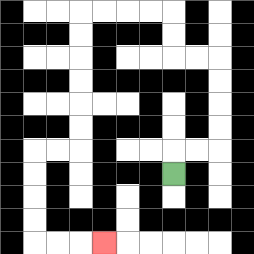{'start': '[7, 7]', 'end': '[4, 10]', 'path_directions': 'U,R,R,U,U,U,U,L,L,U,U,L,L,L,L,D,D,D,D,D,D,L,L,D,D,D,D,R,R,R', 'path_coordinates': '[[7, 7], [7, 6], [8, 6], [9, 6], [9, 5], [9, 4], [9, 3], [9, 2], [8, 2], [7, 2], [7, 1], [7, 0], [6, 0], [5, 0], [4, 0], [3, 0], [3, 1], [3, 2], [3, 3], [3, 4], [3, 5], [3, 6], [2, 6], [1, 6], [1, 7], [1, 8], [1, 9], [1, 10], [2, 10], [3, 10], [4, 10]]'}